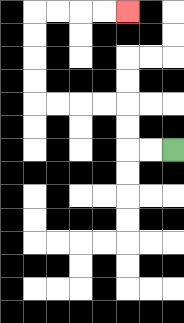{'start': '[7, 6]', 'end': '[5, 0]', 'path_directions': 'L,L,U,U,L,L,L,L,U,U,U,U,R,R,R,R', 'path_coordinates': '[[7, 6], [6, 6], [5, 6], [5, 5], [5, 4], [4, 4], [3, 4], [2, 4], [1, 4], [1, 3], [1, 2], [1, 1], [1, 0], [2, 0], [3, 0], [4, 0], [5, 0]]'}